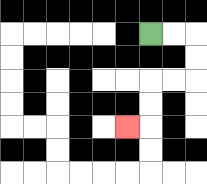{'start': '[6, 1]', 'end': '[5, 5]', 'path_directions': 'R,R,D,D,L,L,D,D,L', 'path_coordinates': '[[6, 1], [7, 1], [8, 1], [8, 2], [8, 3], [7, 3], [6, 3], [6, 4], [6, 5], [5, 5]]'}